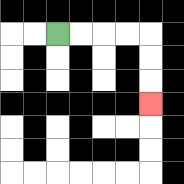{'start': '[2, 1]', 'end': '[6, 4]', 'path_directions': 'R,R,R,R,D,D,D', 'path_coordinates': '[[2, 1], [3, 1], [4, 1], [5, 1], [6, 1], [6, 2], [6, 3], [6, 4]]'}